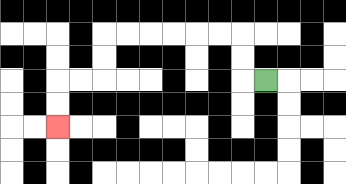{'start': '[11, 3]', 'end': '[2, 5]', 'path_directions': 'L,U,U,L,L,L,L,L,L,D,D,L,L,D,D', 'path_coordinates': '[[11, 3], [10, 3], [10, 2], [10, 1], [9, 1], [8, 1], [7, 1], [6, 1], [5, 1], [4, 1], [4, 2], [4, 3], [3, 3], [2, 3], [2, 4], [2, 5]]'}